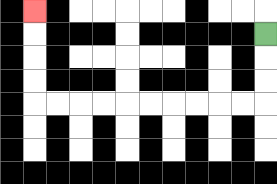{'start': '[11, 1]', 'end': '[1, 0]', 'path_directions': 'D,D,D,L,L,L,L,L,L,L,L,L,L,U,U,U,U', 'path_coordinates': '[[11, 1], [11, 2], [11, 3], [11, 4], [10, 4], [9, 4], [8, 4], [7, 4], [6, 4], [5, 4], [4, 4], [3, 4], [2, 4], [1, 4], [1, 3], [1, 2], [1, 1], [1, 0]]'}